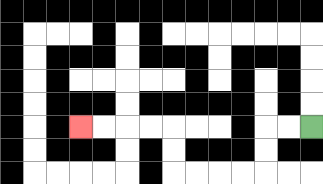{'start': '[13, 5]', 'end': '[3, 5]', 'path_directions': 'L,L,D,D,L,L,L,L,U,U,L,L,L,L', 'path_coordinates': '[[13, 5], [12, 5], [11, 5], [11, 6], [11, 7], [10, 7], [9, 7], [8, 7], [7, 7], [7, 6], [7, 5], [6, 5], [5, 5], [4, 5], [3, 5]]'}